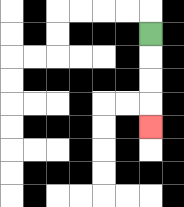{'start': '[6, 1]', 'end': '[6, 5]', 'path_directions': 'D,D,D,D', 'path_coordinates': '[[6, 1], [6, 2], [6, 3], [6, 4], [6, 5]]'}